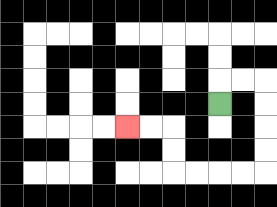{'start': '[9, 4]', 'end': '[5, 5]', 'path_directions': 'U,R,R,D,D,D,D,L,L,L,L,U,U,L,L', 'path_coordinates': '[[9, 4], [9, 3], [10, 3], [11, 3], [11, 4], [11, 5], [11, 6], [11, 7], [10, 7], [9, 7], [8, 7], [7, 7], [7, 6], [7, 5], [6, 5], [5, 5]]'}